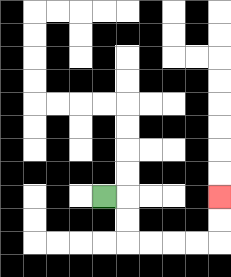{'start': '[4, 8]', 'end': '[9, 8]', 'path_directions': 'R,D,D,R,R,R,R,U,U', 'path_coordinates': '[[4, 8], [5, 8], [5, 9], [5, 10], [6, 10], [7, 10], [8, 10], [9, 10], [9, 9], [9, 8]]'}